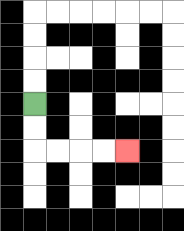{'start': '[1, 4]', 'end': '[5, 6]', 'path_directions': 'D,D,R,R,R,R', 'path_coordinates': '[[1, 4], [1, 5], [1, 6], [2, 6], [3, 6], [4, 6], [5, 6]]'}